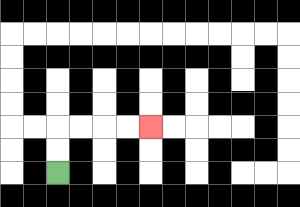{'start': '[2, 7]', 'end': '[6, 5]', 'path_directions': 'U,U,R,R,R,R', 'path_coordinates': '[[2, 7], [2, 6], [2, 5], [3, 5], [4, 5], [5, 5], [6, 5]]'}